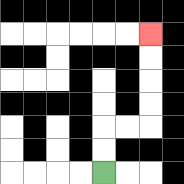{'start': '[4, 7]', 'end': '[6, 1]', 'path_directions': 'U,U,R,R,U,U,U,U', 'path_coordinates': '[[4, 7], [4, 6], [4, 5], [5, 5], [6, 5], [6, 4], [6, 3], [6, 2], [6, 1]]'}